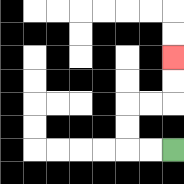{'start': '[7, 6]', 'end': '[7, 2]', 'path_directions': 'L,L,U,U,R,R,U,U', 'path_coordinates': '[[7, 6], [6, 6], [5, 6], [5, 5], [5, 4], [6, 4], [7, 4], [7, 3], [7, 2]]'}